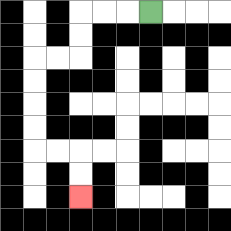{'start': '[6, 0]', 'end': '[3, 8]', 'path_directions': 'L,L,L,D,D,L,L,D,D,D,D,R,R,D,D', 'path_coordinates': '[[6, 0], [5, 0], [4, 0], [3, 0], [3, 1], [3, 2], [2, 2], [1, 2], [1, 3], [1, 4], [1, 5], [1, 6], [2, 6], [3, 6], [3, 7], [3, 8]]'}